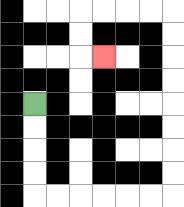{'start': '[1, 4]', 'end': '[4, 2]', 'path_directions': 'D,D,D,D,R,R,R,R,R,R,U,U,U,U,U,U,U,U,L,L,L,L,D,D,R', 'path_coordinates': '[[1, 4], [1, 5], [1, 6], [1, 7], [1, 8], [2, 8], [3, 8], [4, 8], [5, 8], [6, 8], [7, 8], [7, 7], [7, 6], [7, 5], [7, 4], [7, 3], [7, 2], [7, 1], [7, 0], [6, 0], [5, 0], [4, 0], [3, 0], [3, 1], [3, 2], [4, 2]]'}